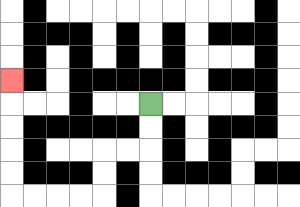{'start': '[6, 4]', 'end': '[0, 3]', 'path_directions': 'D,D,L,L,D,D,L,L,L,L,U,U,U,U,U', 'path_coordinates': '[[6, 4], [6, 5], [6, 6], [5, 6], [4, 6], [4, 7], [4, 8], [3, 8], [2, 8], [1, 8], [0, 8], [0, 7], [0, 6], [0, 5], [0, 4], [0, 3]]'}